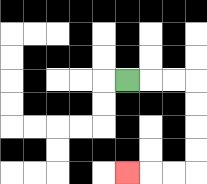{'start': '[5, 3]', 'end': '[5, 7]', 'path_directions': 'R,R,R,D,D,D,D,L,L,L', 'path_coordinates': '[[5, 3], [6, 3], [7, 3], [8, 3], [8, 4], [8, 5], [8, 6], [8, 7], [7, 7], [6, 7], [5, 7]]'}